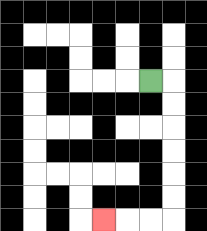{'start': '[6, 3]', 'end': '[4, 9]', 'path_directions': 'R,D,D,D,D,D,D,L,L,L', 'path_coordinates': '[[6, 3], [7, 3], [7, 4], [7, 5], [7, 6], [7, 7], [7, 8], [7, 9], [6, 9], [5, 9], [4, 9]]'}